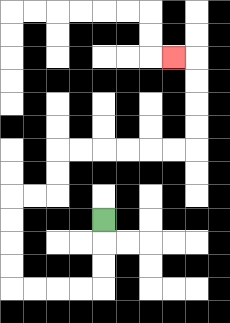{'start': '[4, 9]', 'end': '[7, 2]', 'path_directions': 'D,D,D,L,L,L,L,U,U,U,U,R,R,U,U,R,R,R,R,R,R,U,U,U,U,L', 'path_coordinates': '[[4, 9], [4, 10], [4, 11], [4, 12], [3, 12], [2, 12], [1, 12], [0, 12], [0, 11], [0, 10], [0, 9], [0, 8], [1, 8], [2, 8], [2, 7], [2, 6], [3, 6], [4, 6], [5, 6], [6, 6], [7, 6], [8, 6], [8, 5], [8, 4], [8, 3], [8, 2], [7, 2]]'}